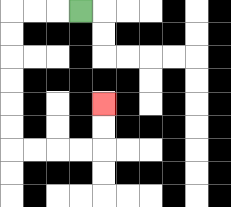{'start': '[3, 0]', 'end': '[4, 4]', 'path_directions': 'L,L,L,D,D,D,D,D,D,R,R,R,R,U,U', 'path_coordinates': '[[3, 0], [2, 0], [1, 0], [0, 0], [0, 1], [0, 2], [0, 3], [0, 4], [0, 5], [0, 6], [1, 6], [2, 6], [3, 6], [4, 6], [4, 5], [4, 4]]'}